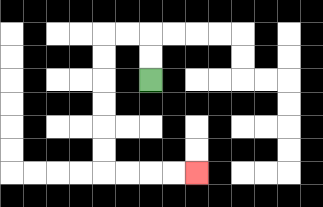{'start': '[6, 3]', 'end': '[8, 7]', 'path_directions': 'U,U,L,L,D,D,D,D,D,D,R,R,R,R', 'path_coordinates': '[[6, 3], [6, 2], [6, 1], [5, 1], [4, 1], [4, 2], [4, 3], [4, 4], [4, 5], [4, 6], [4, 7], [5, 7], [6, 7], [7, 7], [8, 7]]'}